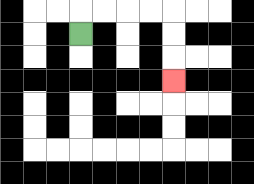{'start': '[3, 1]', 'end': '[7, 3]', 'path_directions': 'U,R,R,R,R,D,D,D', 'path_coordinates': '[[3, 1], [3, 0], [4, 0], [5, 0], [6, 0], [7, 0], [7, 1], [7, 2], [7, 3]]'}